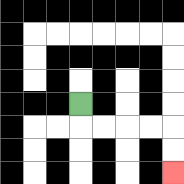{'start': '[3, 4]', 'end': '[7, 7]', 'path_directions': 'D,R,R,R,R,D,D', 'path_coordinates': '[[3, 4], [3, 5], [4, 5], [5, 5], [6, 5], [7, 5], [7, 6], [7, 7]]'}